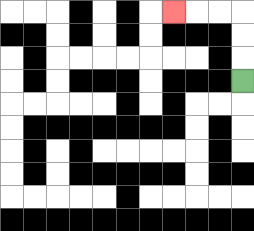{'start': '[10, 3]', 'end': '[7, 0]', 'path_directions': 'U,U,U,L,L,L', 'path_coordinates': '[[10, 3], [10, 2], [10, 1], [10, 0], [9, 0], [8, 0], [7, 0]]'}